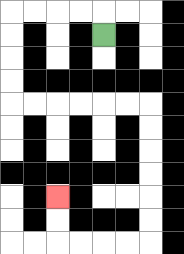{'start': '[4, 1]', 'end': '[2, 8]', 'path_directions': 'U,L,L,L,L,D,D,D,D,R,R,R,R,R,R,D,D,D,D,D,D,L,L,L,L,U,U', 'path_coordinates': '[[4, 1], [4, 0], [3, 0], [2, 0], [1, 0], [0, 0], [0, 1], [0, 2], [0, 3], [0, 4], [1, 4], [2, 4], [3, 4], [4, 4], [5, 4], [6, 4], [6, 5], [6, 6], [6, 7], [6, 8], [6, 9], [6, 10], [5, 10], [4, 10], [3, 10], [2, 10], [2, 9], [2, 8]]'}